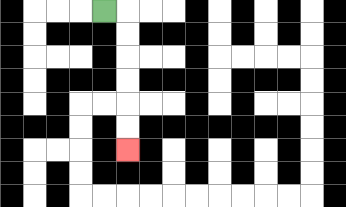{'start': '[4, 0]', 'end': '[5, 6]', 'path_directions': 'R,D,D,D,D,D,D', 'path_coordinates': '[[4, 0], [5, 0], [5, 1], [5, 2], [5, 3], [5, 4], [5, 5], [5, 6]]'}